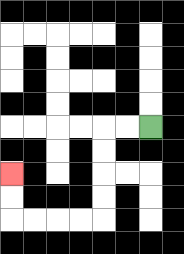{'start': '[6, 5]', 'end': '[0, 7]', 'path_directions': 'L,L,D,D,D,D,L,L,L,L,U,U', 'path_coordinates': '[[6, 5], [5, 5], [4, 5], [4, 6], [4, 7], [4, 8], [4, 9], [3, 9], [2, 9], [1, 9], [0, 9], [0, 8], [0, 7]]'}